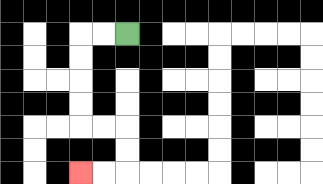{'start': '[5, 1]', 'end': '[3, 7]', 'path_directions': 'L,L,D,D,D,D,R,R,D,D,L,L', 'path_coordinates': '[[5, 1], [4, 1], [3, 1], [3, 2], [3, 3], [3, 4], [3, 5], [4, 5], [5, 5], [5, 6], [5, 7], [4, 7], [3, 7]]'}